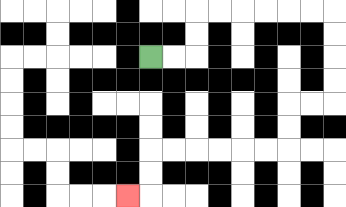{'start': '[6, 2]', 'end': '[5, 8]', 'path_directions': 'R,R,U,U,R,R,R,R,R,R,D,D,D,D,L,L,D,D,L,L,L,L,L,L,D,D,L', 'path_coordinates': '[[6, 2], [7, 2], [8, 2], [8, 1], [8, 0], [9, 0], [10, 0], [11, 0], [12, 0], [13, 0], [14, 0], [14, 1], [14, 2], [14, 3], [14, 4], [13, 4], [12, 4], [12, 5], [12, 6], [11, 6], [10, 6], [9, 6], [8, 6], [7, 6], [6, 6], [6, 7], [6, 8], [5, 8]]'}